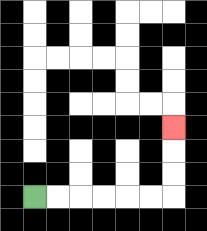{'start': '[1, 8]', 'end': '[7, 5]', 'path_directions': 'R,R,R,R,R,R,U,U,U', 'path_coordinates': '[[1, 8], [2, 8], [3, 8], [4, 8], [5, 8], [6, 8], [7, 8], [7, 7], [7, 6], [7, 5]]'}